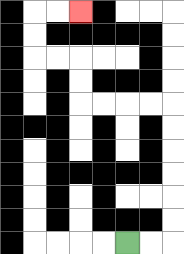{'start': '[5, 10]', 'end': '[3, 0]', 'path_directions': 'R,R,U,U,U,U,U,U,L,L,L,L,U,U,L,L,U,U,R,R', 'path_coordinates': '[[5, 10], [6, 10], [7, 10], [7, 9], [7, 8], [7, 7], [7, 6], [7, 5], [7, 4], [6, 4], [5, 4], [4, 4], [3, 4], [3, 3], [3, 2], [2, 2], [1, 2], [1, 1], [1, 0], [2, 0], [3, 0]]'}